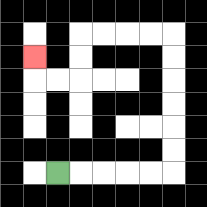{'start': '[2, 7]', 'end': '[1, 2]', 'path_directions': 'R,R,R,R,R,U,U,U,U,U,U,L,L,L,L,D,D,L,L,U', 'path_coordinates': '[[2, 7], [3, 7], [4, 7], [5, 7], [6, 7], [7, 7], [7, 6], [7, 5], [7, 4], [7, 3], [7, 2], [7, 1], [6, 1], [5, 1], [4, 1], [3, 1], [3, 2], [3, 3], [2, 3], [1, 3], [1, 2]]'}